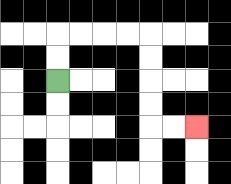{'start': '[2, 3]', 'end': '[8, 5]', 'path_directions': 'U,U,R,R,R,R,D,D,D,D,R,R', 'path_coordinates': '[[2, 3], [2, 2], [2, 1], [3, 1], [4, 1], [5, 1], [6, 1], [6, 2], [6, 3], [6, 4], [6, 5], [7, 5], [8, 5]]'}